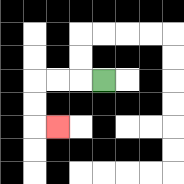{'start': '[4, 3]', 'end': '[2, 5]', 'path_directions': 'L,L,L,D,D,R', 'path_coordinates': '[[4, 3], [3, 3], [2, 3], [1, 3], [1, 4], [1, 5], [2, 5]]'}